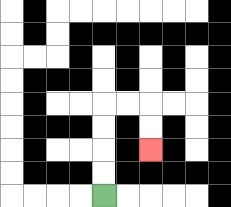{'start': '[4, 8]', 'end': '[6, 6]', 'path_directions': 'U,U,U,U,R,R,D,D', 'path_coordinates': '[[4, 8], [4, 7], [4, 6], [4, 5], [4, 4], [5, 4], [6, 4], [6, 5], [6, 6]]'}